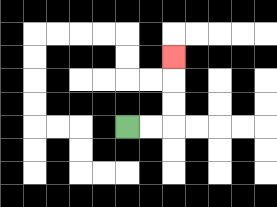{'start': '[5, 5]', 'end': '[7, 2]', 'path_directions': 'R,R,U,U,U', 'path_coordinates': '[[5, 5], [6, 5], [7, 5], [7, 4], [7, 3], [7, 2]]'}